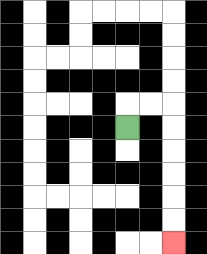{'start': '[5, 5]', 'end': '[7, 10]', 'path_directions': 'U,R,R,D,D,D,D,D,D', 'path_coordinates': '[[5, 5], [5, 4], [6, 4], [7, 4], [7, 5], [7, 6], [7, 7], [7, 8], [7, 9], [7, 10]]'}